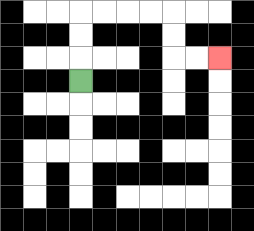{'start': '[3, 3]', 'end': '[9, 2]', 'path_directions': 'U,U,U,R,R,R,R,D,D,R,R', 'path_coordinates': '[[3, 3], [3, 2], [3, 1], [3, 0], [4, 0], [5, 0], [6, 0], [7, 0], [7, 1], [7, 2], [8, 2], [9, 2]]'}